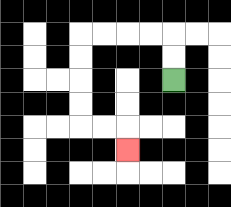{'start': '[7, 3]', 'end': '[5, 6]', 'path_directions': 'U,U,L,L,L,L,D,D,D,D,R,R,D', 'path_coordinates': '[[7, 3], [7, 2], [7, 1], [6, 1], [5, 1], [4, 1], [3, 1], [3, 2], [3, 3], [3, 4], [3, 5], [4, 5], [5, 5], [5, 6]]'}